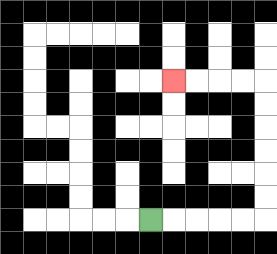{'start': '[6, 9]', 'end': '[7, 3]', 'path_directions': 'R,R,R,R,R,U,U,U,U,U,U,L,L,L,L', 'path_coordinates': '[[6, 9], [7, 9], [8, 9], [9, 9], [10, 9], [11, 9], [11, 8], [11, 7], [11, 6], [11, 5], [11, 4], [11, 3], [10, 3], [9, 3], [8, 3], [7, 3]]'}